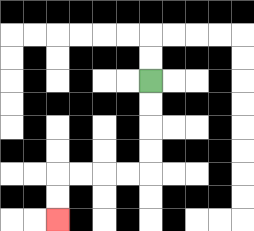{'start': '[6, 3]', 'end': '[2, 9]', 'path_directions': 'D,D,D,D,L,L,L,L,D,D', 'path_coordinates': '[[6, 3], [6, 4], [6, 5], [6, 6], [6, 7], [5, 7], [4, 7], [3, 7], [2, 7], [2, 8], [2, 9]]'}